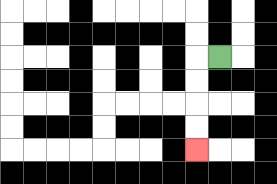{'start': '[9, 2]', 'end': '[8, 6]', 'path_directions': 'L,D,D,D,D', 'path_coordinates': '[[9, 2], [8, 2], [8, 3], [8, 4], [8, 5], [8, 6]]'}